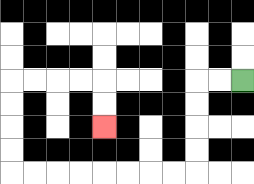{'start': '[10, 3]', 'end': '[4, 5]', 'path_directions': 'L,L,D,D,D,D,L,L,L,L,L,L,L,L,U,U,U,U,R,R,R,R,D,D', 'path_coordinates': '[[10, 3], [9, 3], [8, 3], [8, 4], [8, 5], [8, 6], [8, 7], [7, 7], [6, 7], [5, 7], [4, 7], [3, 7], [2, 7], [1, 7], [0, 7], [0, 6], [0, 5], [0, 4], [0, 3], [1, 3], [2, 3], [3, 3], [4, 3], [4, 4], [4, 5]]'}